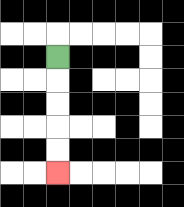{'start': '[2, 2]', 'end': '[2, 7]', 'path_directions': 'D,D,D,D,D', 'path_coordinates': '[[2, 2], [2, 3], [2, 4], [2, 5], [2, 6], [2, 7]]'}